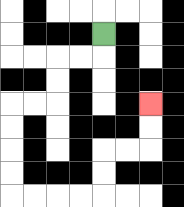{'start': '[4, 1]', 'end': '[6, 4]', 'path_directions': 'D,L,L,D,D,L,L,D,D,D,D,R,R,R,R,U,U,R,R,U,U', 'path_coordinates': '[[4, 1], [4, 2], [3, 2], [2, 2], [2, 3], [2, 4], [1, 4], [0, 4], [0, 5], [0, 6], [0, 7], [0, 8], [1, 8], [2, 8], [3, 8], [4, 8], [4, 7], [4, 6], [5, 6], [6, 6], [6, 5], [6, 4]]'}